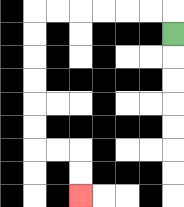{'start': '[7, 1]', 'end': '[3, 8]', 'path_directions': 'U,L,L,L,L,L,L,D,D,D,D,D,D,R,R,D,D', 'path_coordinates': '[[7, 1], [7, 0], [6, 0], [5, 0], [4, 0], [3, 0], [2, 0], [1, 0], [1, 1], [1, 2], [1, 3], [1, 4], [1, 5], [1, 6], [2, 6], [3, 6], [3, 7], [3, 8]]'}